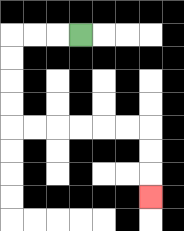{'start': '[3, 1]', 'end': '[6, 8]', 'path_directions': 'L,L,L,D,D,D,D,R,R,R,R,R,R,D,D,D', 'path_coordinates': '[[3, 1], [2, 1], [1, 1], [0, 1], [0, 2], [0, 3], [0, 4], [0, 5], [1, 5], [2, 5], [3, 5], [4, 5], [5, 5], [6, 5], [6, 6], [6, 7], [6, 8]]'}